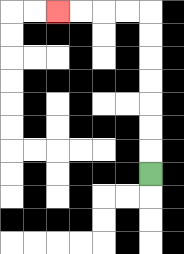{'start': '[6, 7]', 'end': '[2, 0]', 'path_directions': 'U,U,U,U,U,U,U,L,L,L,L', 'path_coordinates': '[[6, 7], [6, 6], [6, 5], [6, 4], [6, 3], [6, 2], [6, 1], [6, 0], [5, 0], [4, 0], [3, 0], [2, 0]]'}